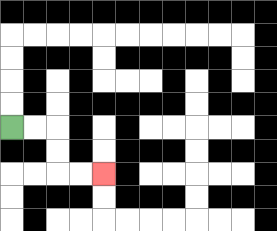{'start': '[0, 5]', 'end': '[4, 7]', 'path_directions': 'R,R,D,D,R,R', 'path_coordinates': '[[0, 5], [1, 5], [2, 5], [2, 6], [2, 7], [3, 7], [4, 7]]'}